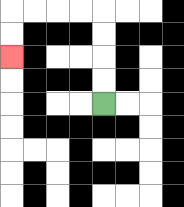{'start': '[4, 4]', 'end': '[0, 2]', 'path_directions': 'U,U,U,U,L,L,L,L,D,D', 'path_coordinates': '[[4, 4], [4, 3], [4, 2], [4, 1], [4, 0], [3, 0], [2, 0], [1, 0], [0, 0], [0, 1], [0, 2]]'}